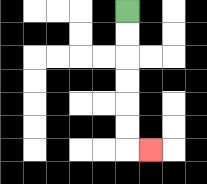{'start': '[5, 0]', 'end': '[6, 6]', 'path_directions': 'D,D,D,D,D,D,R', 'path_coordinates': '[[5, 0], [5, 1], [5, 2], [5, 3], [5, 4], [5, 5], [5, 6], [6, 6]]'}